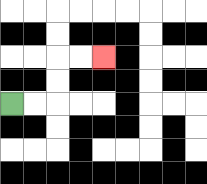{'start': '[0, 4]', 'end': '[4, 2]', 'path_directions': 'R,R,U,U,R,R', 'path_coordinates': '[[0, 4], [1, 4], [2, 4], [2, 3], [2, 2], [3, 2], [4, 2]]'}